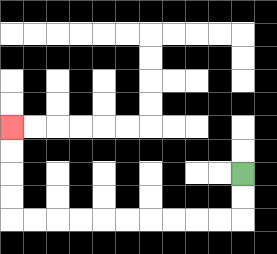{'start': '[10, 7]', 'end': '[0, 5]', 'path_directions': 'D,D,L,L,L,L,L,L,L,L,L,L,U,U,U,U', 'path_coordinates': '[[10, 7], [10, 8], [10, 9], [9, 9], [8, 9], [7, 9], [6, 9], [5, 9], [4, 9], [3, 9], [2, 9], [1, 9], [0, 9], [0, 8], [0, 7], [0, 6], [0, 5]]'}